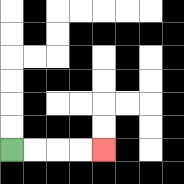{'start': '[0, 6]', 'end': '[4, 6]', 'path_directions': 'R,R,R,R', 'path_coordinates': '[[0, 6], [1, 6], [2, 6], [3, 6], [4, 6]]'}